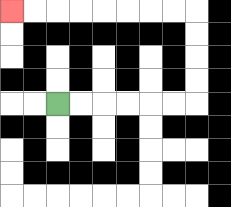{'start': '[2, 4]', 'end': '[0, 0]', 'path_directions': 'R,R,R,R,R,R,U,U,U,U,L,L,L,L,L,L,L,L', 'path_coordinates': '[[2, 4], [3, 4], [4, 4], [5, 4], [6, 4], [7, 4], [8, 4], [8, 3], [8, 2], [8, 1], [8, 0], [7, 0], [6, 0], [5, 0], [4, 0], [3, 0], [2, 0], [1, 0], [0, 0]]'}